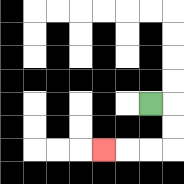{'start': '[6, 4]', 'end': '[4, 6]', 'path_directions': 'R,D,D,L,L,L', 'path_coordinates': '[[6, 4], [7, 4], [7, 5], [7, 6], [6, 6], [5, 6], [4, 6]]'}